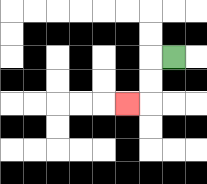{'start': '[7, 2]', 'end': '[5, 4]', 'path_directions': 'L,D,D,L', 'path_coordinates': '[[7, 2], [6, 2], [6, 3], [6, 4], [5, 4]]'}